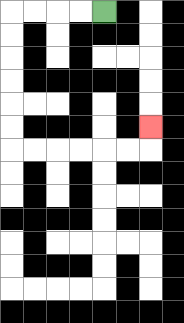{'start': '[4, 0]', 'end': '[6, 5]', 'path_directions': 'L,L,L,L,D,D,D,D,D,D,R,R,R,R,R,R,U', 'path_coordinates': '[[4, 0], [3, 0], [2, 0], [1, 0], [0, 0], [0, 1], [0, 2], [0, 3], [0, 4], [0, 5], [0, 6], [1, 6], [2, 6], [3, 6], [4, 6], [5, 6], [6, 6], [6, 5]]'}